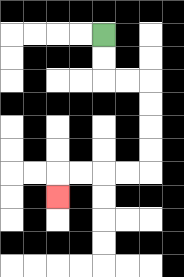{'start': '[4, 1]', 'end': '[2, 8]', 'path_directions': 'D,D,R,R,D,D,D,D,L,L,L,L,D', 'path_coordinates': '[[4, 1], [4, 2], [4, 3], [5, 3], [6, 3], [6, 4], [6, 5], [6, 6], [6, 7], [5, 7], [4, 7], [3, 7], [2, 7], [2, 8]]'}